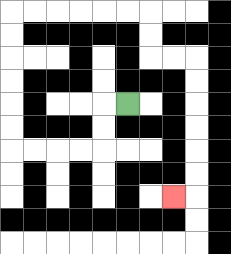{'start': '[5, 4]', 'end': '[7, 8]', 'path_directions': 'L,D,D,L,L,L,L,U,U,U,U,U,U,R,R,R,R,R,R,D,D,R,R,D,D,D,D,D,D,L', 'path_coordinates': '[[5, 4], [4, 4], [4, 5], [4, 6], [3, 6], [2, 6], [1, 6], [0, 6], [0, 5], [0, 4], [0, 3], [0, 2], [0, 1], [0, 0], [1, 0], [2, 0], [3, 0], [4, 0], [5, 0], [6, 0], [6, 1], [6, 2], [7, 2], [8, 2], [8, 3], [8, 4], [8, 5], [8, 6], [8, 7], [8, 8], [7, 8]]'}